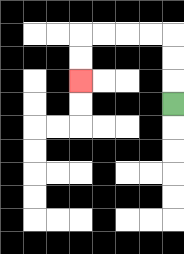{'start': '[7, 4]', 'end': '[3, 3]', 'path_directions': 'U,U,U,L,L,L,L,D,D', 'path_coordinates': '[[7, 4], [7, 3], [7, 2], [7, 1], [6, 1], [5, 1], [4, 1], [3, 1], [3, 2], [3, 3]]'}